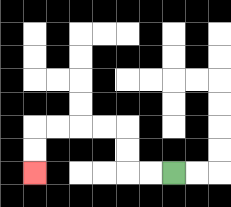{'start': '[7, 7]', 'end': '[1, 7]', 'path_directions': 'L,L,U,U,L,L,L,L,D,D', 'path_coordinates': '[[7, 7], [6, 7], [5, 7], [5, 6], [5, 5], [4, 5], [3, 5], [2, 5], [1, 5], [1, 6], [1, 7]]'}